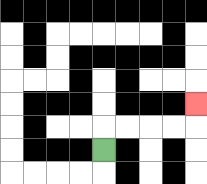{'start': '[4, 6]', 'end': '[8, 4]', 'path_directions': 'U,R,R,R,R,U', 'path_coordinates': '[[4, 6], [4, 5], [5, 5], [6, 5], [7, 5], [8, 5], [8, 4]]'}